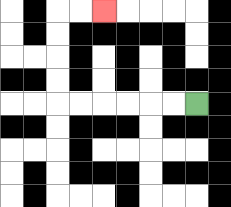{'start': '[8, 4]', 'end': '[4, 0]', 'path_directions': 'L,L,L,L,L,L,U,U,U,U,R,R', 'path_coordinates': '[[8, 4], [7, 4], [6, 4], [5, 4], [4, 4], [3, 4], [2, 4], [2, 3], [2, 2], [2, 1], [2, 0], [3, 0], [4, 0]]'}